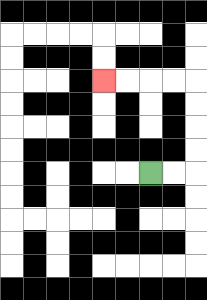{'start': '[6, 7]', 'end': '[4, 3]', 'path_directions': 'R,R,U,U,U,U,L,L,L,L', 'path_coordinates': '[[6, 7], [7, 7], [8, 7], [8, 6], [8, 5], [8, 4], [8, 3], [7, 3], [6, 3], [5, 3], [4, 3]]'}